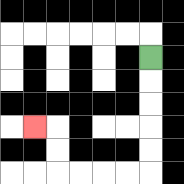{'start': '[6, 2]', 'end': '[1, 5]', 'path_directions': 'D,D,D,D,D,L,L,L,L,U,U,L', 'path_coordinates': '[[6, 2], [6, 3], [6, 4], [6, 5], [6, 6], [6, 7], [5, 7], [4, 7], [3, 7], [2, 7], [2, 6], [2, 5], [1, 5]]'}